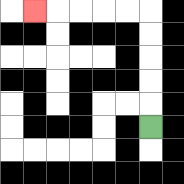{'start': '[6, 5]', 'end': '[1, 0]', 'path_directions': 'U,U,U,U,U,L,L,L,L,L', 'path_coordinates': '[[6, 5], [6, 4], [6, 3], [6, 2], [6, 1], [6, 0], [5, 0], [4, 0], [3, 0], [2, 0], [1, 0]]'}